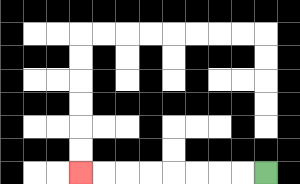{'start': '[11, 7]', 'end': '[3, 7]', 'path_directions': 'L,L,L,L,L,L,L,L', 'path_coordinates': '[[11, 7], [10, 7], [9, 7], [8, 7], [7, 7], [6, 7], [5, 7], [4, 7], [3, 7]]'}